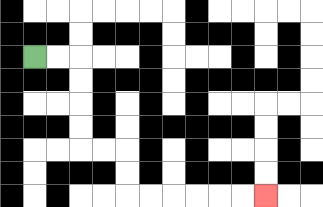{'start': '[1, 2]', 'end': '[11, 8]', 'path_directions': 'R,R,D,D,D,D,R,R,D,D,R,R,R,R,R,R', 'path_coordinates': '[[1, 2], [2, 2], [3, 2], [3, 3], [3, 4], [3, 5], [3, 6], [4, 6], [5, 6], [5, 7], [5, 8], [6, 8], [7, 8], [8, 8], [9, 8], [10, 8], [11, 8]]'}